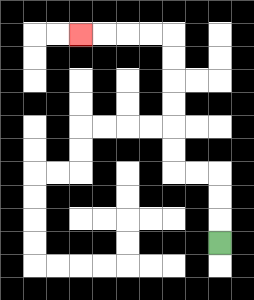{'start': '[9, 10]', 'end': '[3, 1]', 'path_directions': 'U,U,U,L,L,U,U,U,U,U,U,L,L,L,L', 'path_coordinates': '[[9, 10], [9, 9], [9, 8], [9, 7], [8, 7], [7, 7], [7, 6], [7, 5], [7, 4], [7, 3], [7, 2], [7, 1], [6, 1], [5, 1], [4, 1], [3, 1]]'}